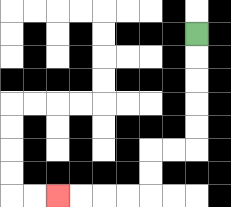{'start': '[8, 1]', 'end': '[2, 8]', 'path_directions': 'D,D,D,D,D,L,L,D,D,L,L,L,L', 'path_coordinates': '[[8, 1], [8, 2], [8, 3], [8, 4], [8, 5], [8, 6], [7, 6], [6, 6], [6, 7], [6, 8], [5, 8], [4, 8], [3, 8], [2, 8]]'}